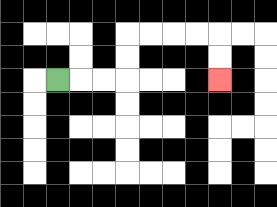{'start': '[2, 3]', 'end': '[9, 3]', 'path_directions': 'R,R,R,U,U,R,R,R,R,D,D', 'path_coordinates': '[[2, 3], [3, 3], [4, 3], [5, 3], [5, 2], [5, 1], [6, 1], [7, 1], [8, 1], [9, 1], [9, 2], [9, 3]]'}